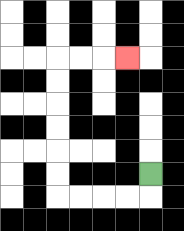{'start': '[6, 7]', 'end': '[5, 2]', 'path_directions': 'D,L,L,L,L,U,U,U,U,U,U,R,R,R', 'path_coordinates': '[[6, 7], [6, 8], [5, 8], [4, 8], [3, 8], [2, 8], [2, 7], [2, 6], [2, 5], [2, 4], [2, 3], [2, 2], [3, 2], [4, 2], [5, 2]]'}